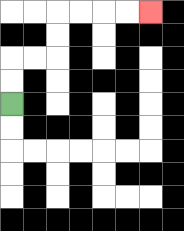{'start': '[0, 4]', 'end': '[6, 0]', 'path_directions': 'U,U,R,R,U,U,R,R,R,R', 'path_coordinates': '[[0, 4], [0, 3], [0, 2], [1, 2], [2, 2], [2, 1], [2, 0], [3, 0], [4, 0], [5, 0], [6, 0]]'}